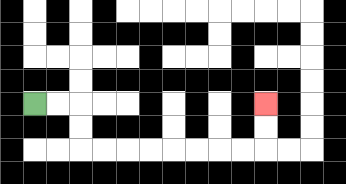{'start': '[1, 4]', 'end': '[11, 4]', 'path_directions': 'R,R,D,D,R,R,R,R,R,R,R,R,U,U', 'path_coordinates': '[[1, 4], [2, 4], [3, 4], [3, 5], [3, 6], [4, 6], [5, 6], [6, 6], [7, 6], [8, 6], [9, 6], [10, 6], [11, 6], [11, 5], [11, 4]]'}